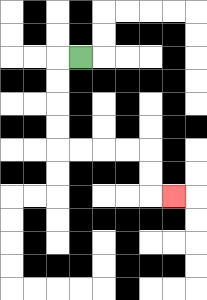{'start': '[3, 2]', 'end': '[7, 8]', 'path_directions': 'L,D,D,D,D,R,R,R,R,D,D,R', 'path_coordinates': '[[3, 2], [2, 2], [2, 3], [2, 4], [2, 5], [2, 6], [3, 6], [4, 6], [5, 6], [6, 6], [6, 7], [6, 8], [7, 8]]'}